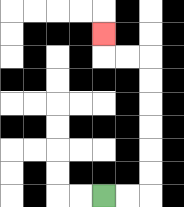{'start': '[4, 8]', 'end': '[4, 1]', 'path_directions': 'R,R,U,U,U,U,U,U,L,L,U', 'path_coordinates': '[[4, 8], [5, 8], [6, 8], [6, 7], [6, 6], [6, 5], [6, 4], [6, 3], [6, 2], [5, 2], [4, 2], [4, 1]]'}